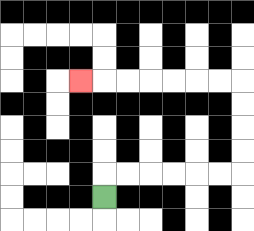{'start': '[4, 8]', 'end': '[3, 3]', 'path_directions': 'U,R,R,R,R,R,R,U,U,U,U,L,L,L,L,L,L,L', 'path_coordinates': '[[4, 8], [4, 7], [5, 7], [6, 7], [7, 7], [8, 7], [9, 7], [10, 7], [10, 6], [10, 5], [10, 4], [10, 3], [9, 3], [8, 3], [7, 3], [6, 3], [5, 3], [4, 3], [3, 3]]'}